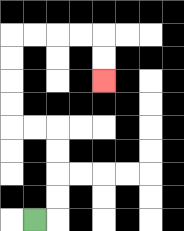{'start': '[1, 9]', 'end': '[4, 3]', 'path_directions': 'R,U,U,U,U,L,L,U,U,U,U,R,R,R,R,D,D', 'path_coordinates': '[[1, 9], [2, 9], [2, 8], [2, 7], [2, 6], [2, 5], [1, 5], [0, 5], [0, 4], [0, 3], [0, 2], [0, 1], [1, 1], [2, 1], [3, 1], [4, 1], [4, 2], [4, 3]]'}